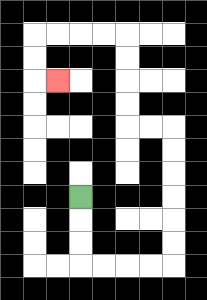{'start': '[3, 8]', 'end': '[2, 3]', 'path_directions': 'D,D,D,R,R,R,R,U,U,U,U,U,U,L,L,U,U,U,U,L,L,L,L,D,D,R', 'path_coordinates': '[[3, 8], [3, 9], [3, 10], [3, 11], [4, 11], [5, 11], [6, 11], [7, 11], [7, 10], [7, 9], [7, 8], [7, 7], [7, 6], [7, 5], [6, 5], [5, 5], [5, 4], [5, 3], [5, 2], [5, 1], [4, 1], [3, 1], [2, 1], [1, 1], [1, 2], [1, 3], [2, 3]]'}